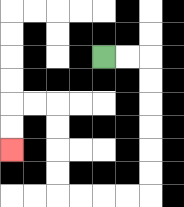{'start': '[4, 2]', 'end': '[0, 6]', 'path_directions': 'R,R,D,D,D,D,D,D,L,L,L,L,U,U,U,U,L,L,D,D', 'path_coordinates': '[[4, 2], [5, 2], [6, 2], [6, 3], [6, 4], [6, 5], [6, 6], [6, 7], [6, 8], [5, 8], [4, 8], [3, 8], [2, 8], [2, 7], [2, 6], [2, 5], [2, 4], [1, 4], [0, 4], [0, 5], [0, 6]]'}